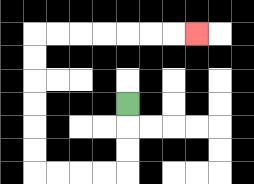{'start': '[5, 4]', 'end': '[8, 1]', 'path_directions': 'D,D,D,L,L,L,L,U,U,U,U,U,U,R,R,R,R,R,R,R', 'path_coordinates': '[[5, 4], [5, 5], [5, 6], [5, 7], [4, 7], [3, 7], [2, 7], [1, 7], [1, 6], [1, 5], [1, 4], [1, 3], [1, 2], [1, 1], [2, 1], [3, 1], [4, 1], [5, 1], [6, 1], [7, 1], [8, 1]]'}